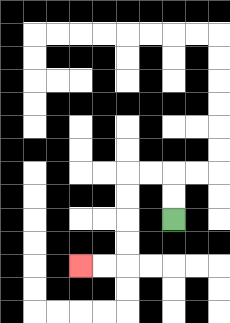{'start': '[7, 9]', 'end': '[3, 11]', 'path_directions': 'U,U,L,L,D,D,D,D,L,L', 'path_coordinates': '[[7, 9], [7, 8], [7, 7], [6, 7], [5, 7], [5, 8], [5, 9], [5, 10], [5, 11], [4, 11], [3, 11]]'}